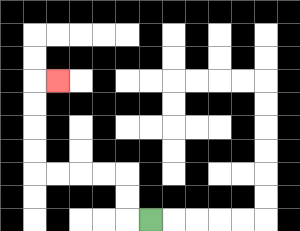{'start': '[6, 9]', 'end': '[2, 3]', 'path_directions': 'L,U,U,L,L,L,L,U,U,U,U,R', 'path_coordinates': '[[6, 9], [5, 9], [5, 8], [5, 7], [4, 7], [3, 7], [2, 7], [1, 7], [1, 6], [1, 5], [1, 4], [1, 3], [2, 3]]'}